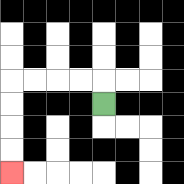{'start': '[4, 4]', 'end': '[0, 7]', 'path_directions': 'U,L,L,L,L,D,D,D,D', 'path_coordinates': '[[4, 4], [4, 3], [3, 3], [2, 3], [1, 3], [0, 3], [0, 4], [0, 5], [0, 6], [0, 7]]'}